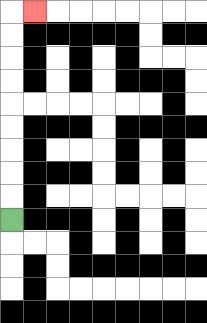{'start': '[0, 9]', 'end': '[1, 0]', 'path_directions': 'U,U,U,U,U,U,U,U,U,R', 'path_coordinates': '[[0, 9], [0, 8], [0, 7], [0, 6], [0, 5], [0, 4], [0, 3], [0, 2], [0, 1], [0, 0], [1, 0]]'}